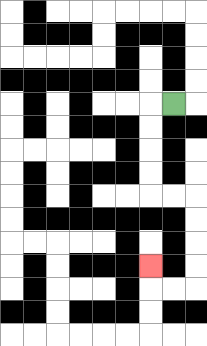{'start': '[7, 4]', 'end': '[6, 11]', 'path_directions': 'L,D,D,D,D,R,R,D,D,D,D,L,L,U', 'path_coordinates': '[[7, 4], [6, 4], [6, 5], [6, 6], [6, 7], [6, 8], [7, 8], [8, 8], [8, 9], [8, 10], [8, 11], [8, 12], [7, 12], [6, 12], [6, 11]]'}